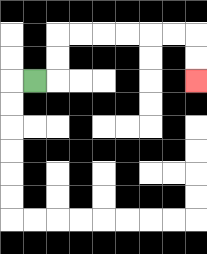{'start': '[1, 3]', 'end': '[8, 3]', 'path_directions': 'R,U,U,R,R,R,R,R,R,D,D', 'path_coordinates': '[[1, 3], [2, 3], [2, 2], [2, 1], [3, 1], [4, 1], [5, 1], [6, 1], [7, 1], [8, 1], [8, 2], [8, 3]]'}